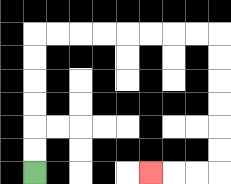{'start': '[1, 7]', 'end': '[6, 7]', 'path_directions': 'U,U,U,U,U,U,R,R,R,R,R,R,R,R,D,D,D,D,D,D,L,L,L', 'path_coordinates': '[[1, 7], [1, 6], [1, 5], [1, 4], [1, 3], [1, 2], [1, 1], [2, 1], [3, 1], [4, 1], [5, 1], [6, 1], [7, 1], [8, 1], [9, 1], [9, 2], [9, 3], [9, 4], [9, 5], [9, 6], [9, 7], [8, 7], [7, 7], [6, 7]]'}